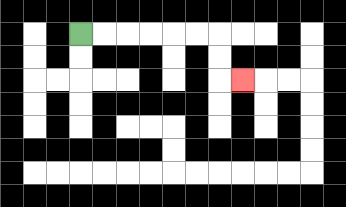{'start': '[3, 1]', 'end': '[10, 3]', 'path_directions': 'R,R,R,R,R,R,D,D,R', 'path_coordinates': '[[3, 1], [4, 1], [5, 1], [6, 1], [7, 1], [8, 1], [9, 1], [9, 2], [9, 3], [10, 3]]'}